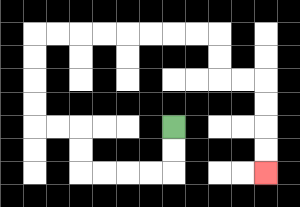{'start': '[7, 5]', 'end': '[11, 7]', 'path_directions': 'D,D,L,L,L,L,U,U,L,L,U,U,U,U,R,R,R,R,R,R,R,R,D,D,R,R,D,D,D,D', 'path_coordinates': '[[7, 5], [7, 6], [7, 7], [6, 7], [5, 7], [4, 7], [3, 7], [3, 6], [3, 5], [2, 5], [1, 5], [1, 4], [1, 3], [1, 2], [1, 1], [2, 1], [3, 1], [4, 1], [5, 1], [6, 1], [7, 1], [8, 1], [9, 1], [9, 2], [9, 3], [10, 3], [11, 3], [11, 4], [11, 5], [11, 6], [11, 7]]'}